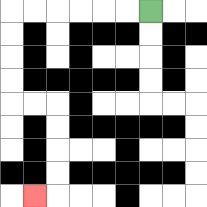{'start': '[6, 0]', 'end': '[1, 8]', 'path_directions': 'L,L,L,L,L,L,D,D,D,D,R,R,D,D,D,D,L', 'path_coordinates': '[[6, 0], [5, 0], [4, 0], [3, 0], [2, 0], [1, 0], [0, 0], [0, 1], [0, 2], [0, 3], [0, 4], [1, 4], [2, 4], [2, 5], [2, 6], [2, 7], [2, 8], [1, 8]]'}